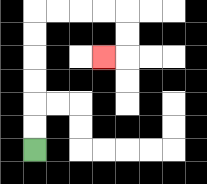{'start': '[1, 6]', 'end': '[4, 2]', 'path_directions': 'U,U,U,U,U,U,R,R,R,R,D,D,L', 'path_coordinates': '[[1, 6], [1, 5], [1, 4], [1, 3], [1, 2], [1, 1], [1, 0], [2, 0], [3, 0], [4, 0], [5, 0], [5, 1], [5, 2], [4, 2]]'}